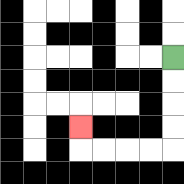{'start': '[7, 2]', 'end': '[3, 5]', 'path_directions': 'D,D,D,D,L,L,L,L,U', 'path_coordinates': '[[7, 2], [7, 3], [7, 4], [7, 5], [7, 6], [6, 6], [5, 6], [4, 6], [3, 6], [3, 5]]'}